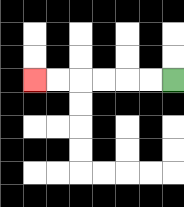{'start': '[7, 3]', 'end': '[1, 3]', 'path_directions': 'L,L,L,L,L,L', 'path_coordinates': '[[7, 3], [6, 3], [5, 3], [4, 3], [3, 3], [2, 3], [1, 3]]'}